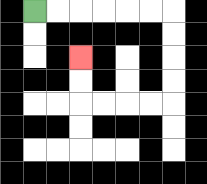{'start': '[1, 0]', 'end': '[3, 2]', 'path_directions': 'R,R,R,R,R,R,D,D,D,D,L,L,L,L,U,U', 'path_coordinates': '[[1, 0], [2, 0], [3, 0], [4, 0], [5, 0], [6, 0], [7, 0], [7, 1], [7, 2], [7, 3], [7, 4], [6, 4], [5, 4], [4, 4], [3, 4], [3, 3], [3, 2]]'}